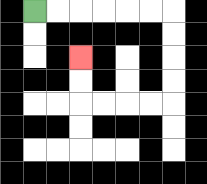{'start': '[1, 0]', 'end': '[3, 2]', 'path_directions': 'R,R,R,R,R,R,D,D,D,D,L,L,L,L,U,U', 'path_coordinates': '[[1, 0], [2, 0], [3, 0], [4, 0], [5, 0], [6, 0], [7, 0], [7, 1], [7, 2], [7, 3], [7, 4], [6, 4], [5, 4], [4, 4], [3, 4], [3, 3], [3, 2]]'}